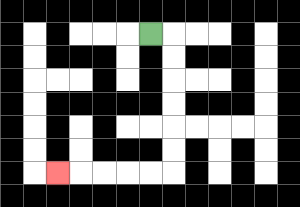{'start': '[6, 1]', 'end': '[2, 7]', 'path_directions': 'R,D,D,D,D,D,D,L,L,L,L,L', 'path_coordinates': '[[6, 1], [7, 1], [7, 2], [7, 3], [7, 4], [7, 5], [7, 6], [7, 7], [6, 7], [5, 7], [4, 7], [3, 7], [2, 7]]'}